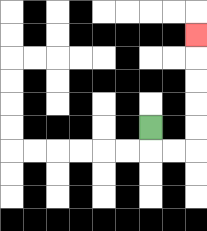{'start': '[6, 5]', 'end': '[8, 1]', 'path_directions': 'D,R,R,U,U,U,U,U', 'path_coordinates': '[[6, 5], [6, 6], [7, 6], [8, 6], [8, 5], [8, 4], [8, 3], [8, 2], [8, 1]]'}